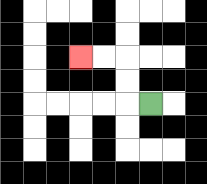{'start': '[6, 4]', 'end': '[3, 2]', 'path_directions': 'L,U,U,L,L', 'path_coordinates': '[[6, 4], [5, 4], [5, 3], [5, 2], [4, 2], [3, 2]]'}